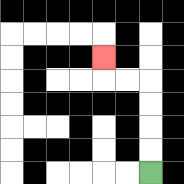{'start': '[6, 7]', 'end': '[4, 2]', 'path_directions': 'U,U,U,U,L,L,U', 'path_coordinates': '[[6, 7], [6, 6], [6, 5], [6, 4], [6, 3], [5, 3], [4, 3], [4, 2]]'}